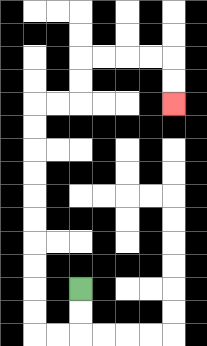{'start': '[3, 12]', 'end': '[7, 4]', 'path_directions': 'D,D,L,L,U,U,U,U,U,U,U,U,U,U,R,R,U,U,R,R,R,R,D,D', 'path_coordinates': '[[3, 12], [3, 13], [3, 14], [2, 14], [1, 14], [1, 13], [1, 12], [1, 11], [1, 10], [1, 9], [1, 8], [1, 7], [1, 6], [1, 5], [1, 4], [2, 4], [3, 4], [3, 3], [3, 2], [4, 2], [5, 2], [6, 2], [7, 2], [7, 3], [7, 4]]'}